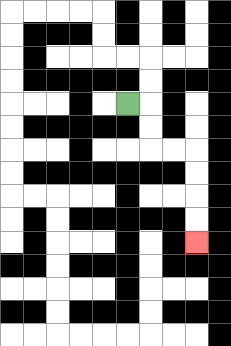{'start': '[5, 4]', 'end': '[8, 10]', 'path_directions': 'R,D,D,R,R,D,D,D,D', 'path_coordinates': '[[5, 4], [6, 4], [6, 5], [6, 6], [7, 6], [8, 6], [8, 7], [8, 8], [8, 9], [8, 10]]'}